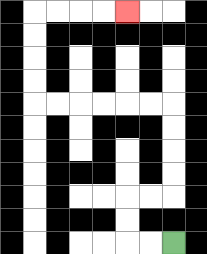{'start': '[7, 10]', 'end': '[5, 0]', 'path_directions': 'L,L,U,U,R,R,U,U,U,U,L,L,L,L,L,L,U,U,U,U,R,R,R,R', 'path_coordinates': '[[7, 10], [6, 10], [5, 10], [5, 9], [5, 8], [6, 8], [7, 8], [7, 7], [7, 6], [7, 5], [7, 4], [6, 4], [5, 4], [4, 4], [3, 4], [2, 4], [1, 4], [1, 3], [1, 2], [1, 1], [1, 0], [2, 0], [3, 0], [4, 0], [5, 0]]'}